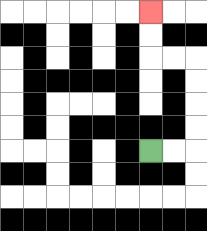{'start': '[6, 6]', 'end': '[6, 0]', 'path_directions': 'R,R,U,U,U,U,L,L,U,U', 'path_coordinates': '[[6, 6], [7, 6], [8, 6], [8, 5], [8, 4], [8, 3], [8, 2], [7, 2], [6, 2], [6, 1], [6, 0]]'}